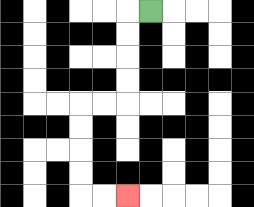{'start': '[6, 0]', 'end': '[5, 8]', 'path_directions': 'L,D,D,D,D,L,L,D,D,D,D,R,R', 'path_coordinates': '[[6, 0], [5, 0], [5, 1], [5, 2], [5, 3], [5, 4], [4, 4], [3, 4], [3, 5], [3, 6], [3, 7], [3, 8], [4, 8], [5, 8]]'}